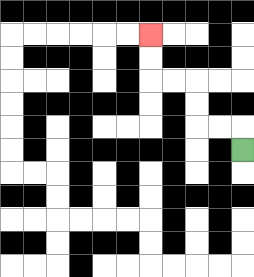{'start': '[10, 6]', 'end': '[6, 1]', 'path_directions': 'U,L,L,U,U,L,L,U,U', 'path_coordinates': '[[10, 6], [10, 5], [9, 5], [8, 5], [8, 4], [8, 3], [7, 3], [6, 3], [6, 2], [6, 1]]'}